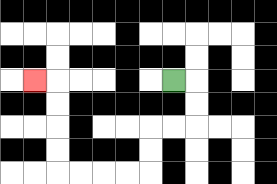{'start': '[7, 3]', 'end': '[1, 3]', 'path_directions': 'R,D,D,L,L,D,D,L,L,L,L,U,U,U,U,L', 'path_coordinates': '[[7, 3], [8, 3], [8, 4], [8, 5], [7, 5], [6, 5], [6, 6], [6, 7], [5, 7], [4, 7], [3, 7], [2, 7], [2, 6], [2, 5], [2, 4], [2, 3], [1, 3]]'}